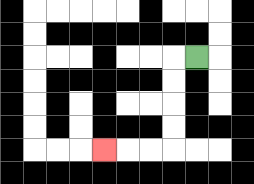{'start': '[8, 2]', 'end': '[4, 6]', 'path_directions': 'L,D,D,D,D,L,L,L', 'path_coordinates': '[[8, 2], [7, 2], [7, 3], [7, 4], [7, 5], [7, 6], [6, 6], [5, 6], [4, 6]]'}